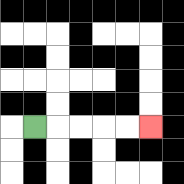{'start': '[1, 5]', 'end': '[6, 5]', 'path_directions': 'R,R,R,R,R', 'path_coordinates': '[[1, 5], [2, 5], [3, 5], [4, 5], [5, 5], [6, 5]]'}